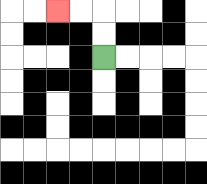{'start': '[4, 2]', 'end': '[2, 0]', 'path_directions': 'U,U,L,L', 'path_coordinates': '[[4, 2], [4, 1], [4, 0], [3, 0], [2, 0]]'}